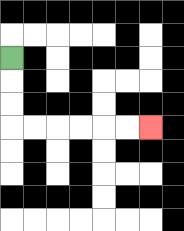{'start': '[0, 2]', 'end': '[6, 5]', 'path_directions': 'D,D,D,R,R,R,R,R,R', 'path_coordinates': '[[0, 2], [0, 3], [0, 4], [0, 5], [1, 5], [2, 5], [3, 5], [4, 5], [5, 5], [6, 5]]'}